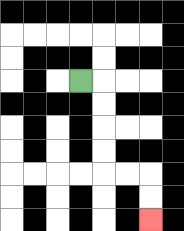{'start': '[3, 3]', 'end': '[6, 9]', 'path_directions': 'R,D,D,D,D,R,R,D,D', 'path_coordinates': '[[3, 3], [4, 3], [4, 4], [4, 5], [4, 6], [4, 7], [5, 7], [6, 7], [6, 8], [6, 9]]'}